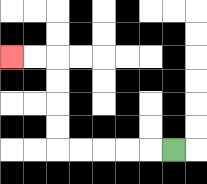{'start': '[7, 6]', 'end': '[0, 2]', 'path_directions': 'L,L,L,L,L,U,U,U,U,L,L', 'path_coordinates': '[[7, 6], [6, 6], [5, 6], [4, 6], [3, 6], [2, 6], [2, 5], [2, 4], [2, 3], [2, 2], [1, 2], [0, 2]]'}